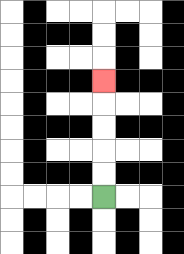{'start': '[4, 8]', 'end': '[4, 3]', 'path_directions': 'U,U,U,U,U', 'path_coordinates': '[[4, 8], [4, 7], [4, 6], [4, 5], [4, 4], [4, 3]]'}